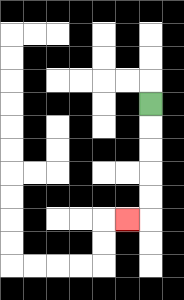{'start': '[6, 4]', 'end': '[5, 9]', 'path_directions': 'D,D,D,D,D,L', 'path_coordinates': '[[6, 4], [6, 5], [6, 6], [6, 7], [6, 8], [6, 9], [5, 9]]'}